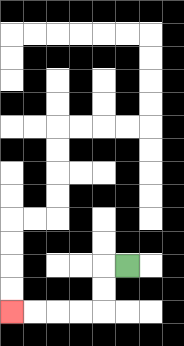{'start': '[5, 11]', 'end': '[0, 13]', 'path_directions': 'L,D,D,L,L,L,L', 'path_coordinates': '[[5, 11], [4, 11], [4, 12], [4, 13], [3, 13], [2, 13], [1, 13], [0, 13]]'}